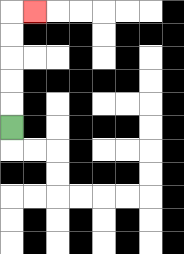{'start': '[0, 5]', 'end': '[1, 0]', 'path_directions': 'U,U,U,U,U,R', 'path_coordinates': '[[0, 5], [0, 4], [0, 3], [0, 2], [0, 1], [0, 0], [1, 0]]'}